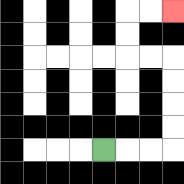{'start': '[4, 6]', 'end': '[7, 0]', 'path_directions': 'R,R,R,U,U,U,U,L,L,U,U,R,R', 'path_coordinates': '[[4, 6], [5, 6], [6, 6], [7, 6], [7, 5], [7, 4], [7, 3], [7, 2], [6, 2], [5, 2], [5, 1], [5, 0], [6, 0], [7, 0]]'}